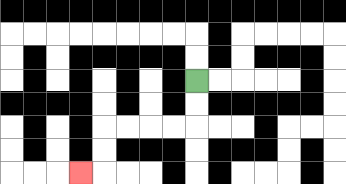{'start': '[8, 3]', 'end': '[3, 7]', 'path_directions': 'D,D,L,L,L,L,D,D,L', 'path_coordinates': '[[8, 3], [8, 4], [8, 5], [7, 5], [6, 5], [5, 5], [4, 5], [4, 6], [4, 7], [3, 7]]'}